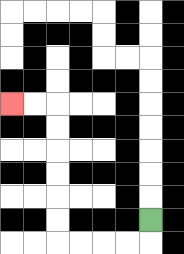{'start': '[6, 9]', 'end': '[0, 4]', 'path_directions': 'D,L,L,L,L,U,U,U,U,U,U,L,L', 'path_coordinates': '[[6, 9], [6, 10], [5, 10], [4, 10], [3, 10], [2, 10], [2, 9], [2, 8], [2, 7], [2, 6], [2, 5], [2, 4], [1, 4], [0, 4]]'}